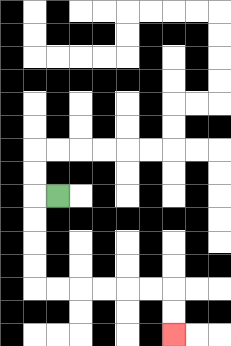{'start': '[2, 8]', 'end': '[7, 14]', 'path_directions': 'L,D,D,D,D,R,R,R,R,R,R,D,D', 'path_coordinates': '[[2, 8], [1, 8], [1, 9], [1, 10], [1, 11], [1, 12], [2, 12], [3, 12], [4, 12], [5, 12], [6, 12], [7, 12], [7, 13], [7, 14]]'}